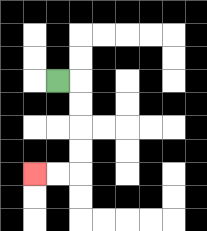{'start': '[2, 3]', 'end': '[1, 7]', 'path_directions': 'R,D,D,D,D,L,L', 'path_coordinates': '[[2, 3], [3, 3], [3, 4], [3, 5], [3, 6], [3, 7], [2, 7], [1, 7]]'}